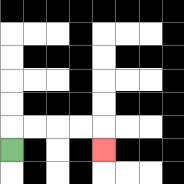{'start': '[0, 6]', 'end': '[4, 6]', 'path_directions': 'U,R,R,R,R,D', 'path_coordinates': '[[0, 6], [0, 5], [1, 5], [2, 5], [3, 5], [4, 5], [4, 6]]'}